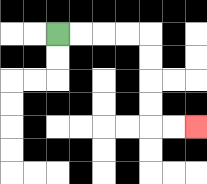{'start': '[2, 1]', 'end': '[8, 5]', 'path_directions': 'R,R,R,R,D,D,D,D,R,R', 'path_coordinates': '[[2, 1], [3, 1], [4, 1], [5, 1], [6, 1], [6, 2], [6, 3], [6, 4], [6, 5], [7, 5], [8, 5]]'}